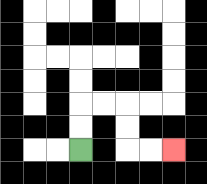{'start': '[3, 6]', 'end': '[7, 6]', 'path_directions': 'U,U,R,R,D,D,R,R', 'path_coordinates': '[[3, 6], [3, 5], [3, 4], [4, 4], [5, 4], [5, 5], [5, 6], [6, 6], [7, 6]]'}